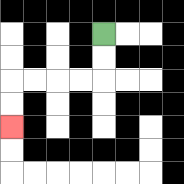{'start': '[4, 1]', 'end': '[0, 5]', 'path_directions': 'D,D,L,L,L,L,D,D', 'path_coordinates': '[[4, 1], [4, 2], [4, 3], [3, 3], [2, 3], [1, 3], [0, 3], [0, 4], [0, 5]]'}